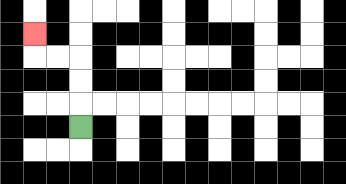{'start': '[3, 5]', 'end': '[1, 1]', 'path_directions': 'U,U,U,L,L,U', 'path_coordinates': '[[3, 5], [3, 4], [3, 3], [3, 2], [2, 2], [1, 2], [1, 1]]'}